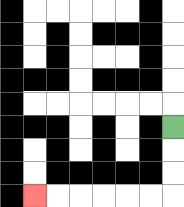{'start': '[7, 5]', 'end': '[1, 8]', 'path_directions': 'D,D,D,L,L,L,L,L,L', 'path_coordinates': '[[7, 5], [7, 6], [7, 7], [7, 8], [6, 8], [5, 8], [4, 8], [3, 8], [2, 8], [1, 8]]'}